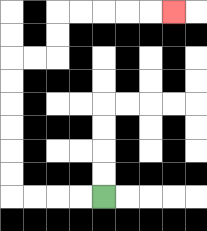{'start': '[4, 8]', 'end': '[7, 0]', 'path_directions': 'L,L,L,L,U,U,U,U,U,U,R,R,U,U,R,R,R,R,R', 'path_coordinates': '[[4, 8], [3, 8], [2, 8], [1, 8], [0, 8], [0, 7], [0, 6], [0, 5], [0, 4], [0, 3], [0, 2], [1, 2], [2, 2], [2, 1], [2, 0], [3, 0], [4, 0], [5, 0], [6, 0], [7, 0]]'}